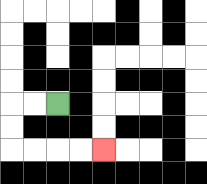{'start': '[2, 4]', 'end': '[4, 6]', 'path_directions': 'L,L,D,D,R,R,R,R', 'path_coordinates': '[[2, 4], [1, 4], [0, 4], [0, 5], [0, 6], [1, 6], [2, 6], [3, 6], [4, 6]]'}